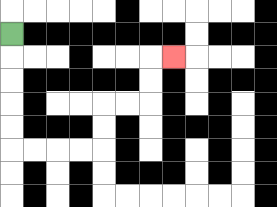{'start': '[0, 1]', 'end': '[7, 2]', 'path_directions': 'D,D,D,D,D,R,R,R,R,U,U,R,R,U,U,R', 'path_coordinates': '[[0, 1], [0, 2], [0, 3], [0, 4], [0, 5], [0, 6], [1, 6], [2, 6], [3, 6], [4, 6], [4, 5], [4, 4], [5, 4], [6, 4], [6, 3], [6, 2], [7, 2]]'}